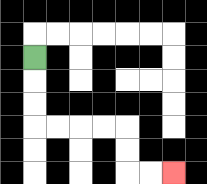{'start': '[1, 2]', 'end': '[7, 7]', 'path_directions': 'D,D,D,R,R,R,R,D,D,R,R', 'path_coordinates': '[[1, 2], [1, 3], [1, 4], [1, 5], [2, 5], [3, 5], [4, 5], [5, 5], [5, 6], [5, 7], [6, 7], [7, 7]]'}